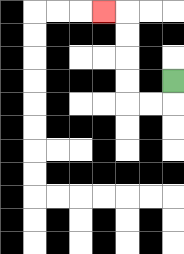{'start': '[7, 3]', 'end': '[4, 0]', 'path_directions': 'D,L,L,U,U,U,U,L', 'path_coordinates': '[[7, 3], [7, 4], [6, 4], [5, 4], [5, 3], [5, 2], [5, 1], [5, 0], [4, 0]]'}